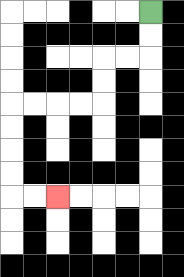{'start': '[6, 0]', 'end': '[2, 8]', 'path_directions': 'D,D,L,L,D,D,L,L,L,L,D,D,D,D,R,R', 'path_coordinates': '[[6, 0], [6, 1], [6, 2], [5, 2], [4, 2], [4, 3], [4, 4], [3, 4], [2, 4], [1, 4], [0, 4], [0, 5], [0, 6], [0, 7], [0, 8], [1, 8], [2, 8]]'}